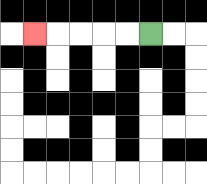{'start': '[6, 1]', 'end': '[1, 1]', 'path_directions': 'L,L,L,L,L', 'path_coordinates': '[[6, 1], [5, 1], [4, 1], [3, 1], [2, 1], [1, 1]]'}